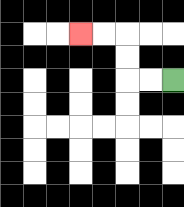{'start': '[7, 3]', 'end': '[3, 1]', 'path_directions': 'L,L,U,U,L,L', 'path_coordinates': '[[7, 3], [6, 3], [5, 3], [5, 2], [5, 1], [4, 1], [3, 1]]'}